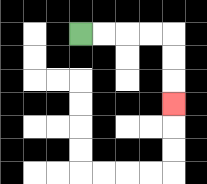{'start': '[3, 1]', 'end': '[7, 4]', 'path_directions': 'R,R,R,R,D,D,D', 'path_coordinates': '[[3, 1], [4, 1], [5, 1], [6, 1], [7, 1], [7, 2], [7, 3], [7, 4]]'}